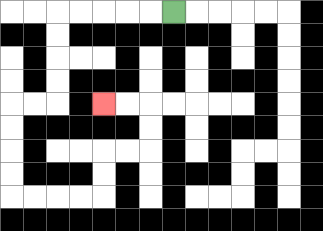{'start': '[7, 0]', 'end': '[4, 4]', 'path_directions': 'L,L,L,L,L,D,D,D,D,L,L,D,D,D,D,R,R,R,R,U,U,R,R,U,U,L,L', 'path_coordinates': '[[7, 0], [6, 0], [5, 0], [4, 0], [3, 0], [2, 0], [2, 1], [2, 2], [2, 3], [2, 4], [1, 4], [0, 4], [0, 5], [0, 6], [0, 7], [0, 8], [1, 8], [2, 8], [3, 8], [4, 8], [4, 7], [4, 6], [5, 6], [6, 6], [6, 5], [6, 4], [5, 4], [4, 4]]'}